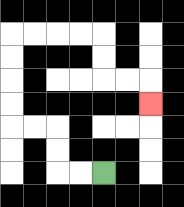{'start': '[4, 7]', 'end': '[6, 4]', 'path_directions': 'L,L,U,U,L,L,U,U,U,U,R,R,R,R,D,D,R,R,D', 'path_coordinates': '[[4, 7], [3, 7], [2, 7], [2, 6], [2, 5], [1, 5], [0, 5], [0, 4], [0, 3], [0, 2], [0, 1], [1, 1], [2, 1], [3, 1], [4, 1], [4, 2], [4, 3], [5, 3], [6, 3], [6, 4]]'}